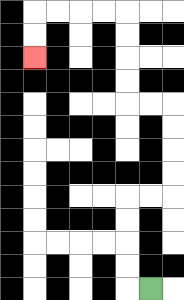{'start': '[6, 12]', 'end': '[1, 2]', 'path_directions': 'L,U,U,U,U,R,R,U,U,U,U,L,L,U,U,U,U,L,L,L,L,D,D', 'path_coordinates': '[[6, 12], [5, 12], [5, 11], [5, 10], [5, 9], [5, 8], [6, 8], [7, 8], [7, 7], [7, 6], [7, 5], [7, 4], [6, 4], [5, 4], [5, 3], [5, 2], [5, 1], [5, 0], [4, 0], [3, 0], [2, 0], [1, 0], [1, 1], [1, 2]]'}